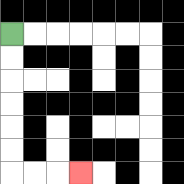{'start': '[0, 1]', 'end': '[3, 7]', 'path_directions': 'D,D,D,D,D,D,R,R,R', 'path_coordinates': '[[0, 1], [0, 2], [0, 3], [0, 4], [0, 5], [0, 6], [0, 7], [1, 7], [2, 7], [3, 7]]'}